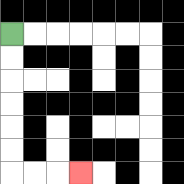{'start': '[0, 1]', 'end': '[3, 7]', 'path_directions': 'D,D,D,D,D,D,R,R,R', 'path_coordinates': '[[0, 1], [0, 2], [0, 3], [0, 4], [0, 5], [0, 6], [0, 7], [1, 7], [2, 7], [3, 7]]'}